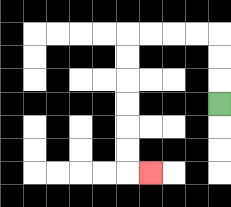{'start': '[9, 4]', 'end': '[6, 7]', 'path_directions': 'U,U,U,L,L,L,L,D,D,D,D,D,D,R', 'path_coordinates': '[[9, 4], [9, 3], [9, 2], [9, 1], [8, 1], [7, 1], [6, 1], [5, 1], [5, 2], [5, 3], [5, 4], [5, 5], [5, 6], [5, 7], [6, 7]]'}